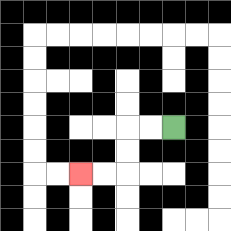{'start': '[7, 5]', 'end': '[3, 7]', 'path_directions': 'L,L,D,D,L,L', 'path_coordinates': '[[7, 5], [6, 5], [5, 5], [5, 6], [5, 7], [4, 7], [3, 7]]'}